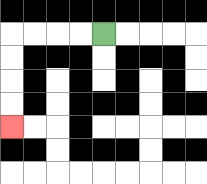{'start': '[4, 1]', 'end': '[0, 5]', 'path_directions': 'L,L,L,L,D,D,D,D', 'path_coordinates': '[[4, 1], [3, 1], [2, 1], [1, 1], [0, 1], [0, 2], [0, 3], [0, 4], [0, 5]]'}